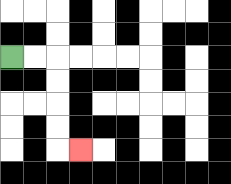{'start': '[0, 2]', 'end': '[3, 6]', 'path_directions': 'R,R,D,D,D,D,R', 'path_coordinates': '[[0, 2], [1, 2], [2, 2], [2, 3], [2, 4], [2, 5], [2, 6], [3, 6]]'}